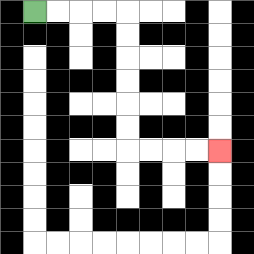{'start': '[1, 0]', 'end': '[9, 6]', 'path_directions': 'R,R,R,R,D,D,D,D,D,D,R,R,R,R', 'path_coordinates': '[[1, 0], [2, 0], [3, 0], [4, 0], [5, 0], [5, 1], [5, 2], [5, 3], [5, 4], [5, 5], [5, 6], [6, 6], [7, 6], [8, 6], [9, 6]]'}